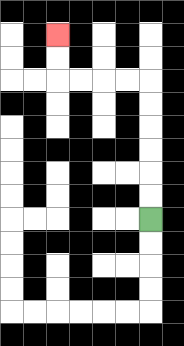{'start': '[6, 9]', 'end': '[2, 1]', 'path_directions': 'U,U,U,U,U,U,L,L,L,L,U,U', 'path_coordinates': '[[6, 9], [6, 8], [6, 7], [6, 6], [6, 5], [6, 4], [6, 3], [5, 3], [4, 3], [3, 3], [2, 3], [2, 2], [2, 1]]'}